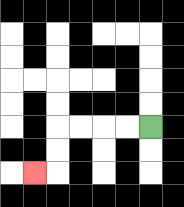{'start': '[6, 5]', 'end': '[1, 7]', 'path_directions': 'L,L,L,L,D,D,L', 'path_coordinates': '[[6, 5], [5, 5], [4, 5], [3, 5], [2, 5], [2, 6], [2, 7], [1, 7]]'}